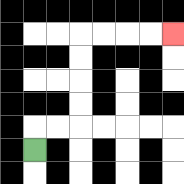{'start': '[1, 6]', 'end': '[7, 1]', 'path_directions': 'U,R,R,U,U,U,U,R,R,R,R', 'path_coordinates': '[[1, 6], [1, 5], [2, 5], [3, 5], [3, 4], [3, 3], [3, 2], [3, 1], [4, 1], [5, 1], [6, 1], [7, 1]]'}